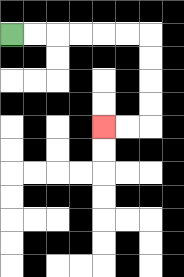{'start': '[0, 1]', 'end': '[4, 5]', 'path_directions': 'R,R,R,R,R,R,D,D,D,D,L,L', 'path_coordinates': '[[0, 1], [1, 1], [2, 1], [3, 1], [4, 1], [5, 1], [6, 1], [6, 2], [6, 3], [6, 4], [6, 5], [5, 5], [4, 5]]'}